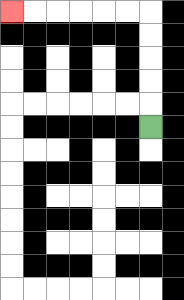{'start': '[6, 5]', 'end': '[0, 0]', 'path_directions': 'U,U,U,U,U,L,L,L,L,L,L', 'path_coordinates': '[[6, 5], [6, 4], [6, 3], [6, 2], [6, 1], [6, 0], [5, 0], [4, 0], [3, 0], [2, 0], [1, 0], [0, 0]]'}